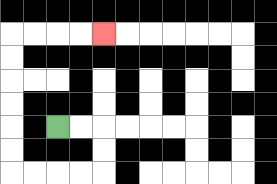{'start': '[2, 5]', 'end': '[4, 1]', 'path_directions': 'R,R,D,D,L,L,L,L,U,U,U,U,U,U,R,R,R,R', 'path_coordinates': '[[2, 5], [3, 5], [4, 5], [4, 6], [4, 7], [3, 7], [2, 7], [1, 7], [0, 7], [0, 6], [0, 5], [0, 4], [0, 3], [0, 2], [0, 1], [1, 1], [2, 1], [3, 1], [4, 1]]'}